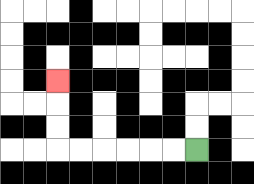{'start': '[8, 6]', 'end': '[2, 3]', 'path_directions': 'L,L,L,L,L,L,U,U,U', 'path_coordinates': '[[8, 6], [7, 6], [6, 6], [5, 6], [4, 6], [3, 6], [2, 6], [2, 5], [2, 4], [2, 3]]'}